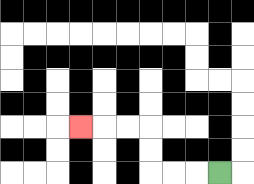{'start': '[9, 7]', 'end': '[3, 5]', 'path_directions': 'L,L,L,U,U,L,L,L', 'path_coordinates': '[[9, 7], [8, 7], [7, 7], [6, 7], [6, 6], [6, 5], [5, 5], [4, 5], [3, 5]]'}